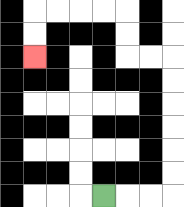{'start': '[4, 8]', 'end': '[1, 2]', 'path_directions': 'R,R,R,U,U,U,U,U,U,L,L,U,U,L,L,L,L,D,D', 'path_coordinates': '[[4, 8], [5, 8], [6, 8], [7, 8], [7, 7], [7, 6], [7, 5], [7, 4], [7, 3], [7, 2], [6, 2], [5, 2], [5, 1], [5, 0], [4, 0], [3, 0], [2, 0], [1, 0], [1, 1], [1, 2]]'}